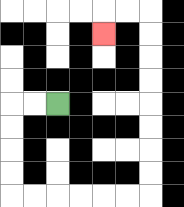{'start': '[2, 4]', 'end': '[4, 1]', 'path_directions': 'L,L,D,D,D,D,R,R,R,R,R,R,U,U,U,U,U,U,U,U,L,L,D', 'path_coordinates': '[[2, 4], [1, 4], [0, 4], [0, 5], [0, 6], [0, 7], [0, 8], [1, 8], [2, 8], [3, 8], [4, 8], [5, 8], [6, 8], [6, 7], [6, 6], [6, 5], [6, 4], [6, 3], [6, 2], [6, 1], [6, 0], [5, 0], [4, 0], [4, 1]]'}